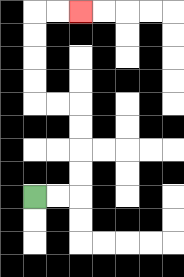{'start': '[1, 8]', 'end': '[3, 0]', 'path_directions': 'R,R,U,U,U,U,L,L,U,U,U,U,R,R', 'path_coordinates': '[[1, 8], [2, 8], [3, 8], [3, 7], [3, 6], [3, 5], [3, 4], [2, 4], [1, 4], [1, 3], [1, 2], [1, 1], [1, 0], [2, 0], [3, 0]]'}